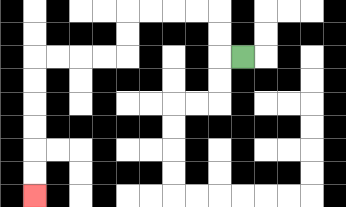{'start': '[10, 2]', 'end': '[1, 8]', 'path_directions': 'L,U,U,L,L,L,L,D,D,L,L,L,L,D,D,D,D,D,D', 'path_coordinates': '[[10, 2], [9, 2], [9, 1], [9, 0], [8, 0], [7, 0], [6, 0], [5, 0], [5, 1], [5, 2], [4, 2], [3, 2], [2, 2], [1, 2], [1, 3], [1, 4], [1, 5], [1, 6], [1, 7], [1, 8]]'}